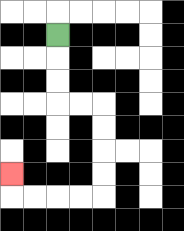{'start': '[2, 1]', 'end': '[0, 7]', 'path_directions': 'D,D,D,R,R,D,D,D,D,L,L,L,L,U', 'path_coordinates': '[[2, 1], [2, 2], [2, 3], [2, 4], [3, 4], [4, 4], [4, 5], [4, 6], [4, 7], [4, 8], [3, 8], [2, 8], [1, 8], [0, 8], [0, 7]]'}